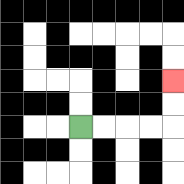{'start': '[3, 5]', 'end': '[7, 3]', 'path_directions': 'R,R,R,R,U,U', 'path_coordinates': '[[3, 5], [4, 5], [5, 5], [6, 5], [7, 5], [7, 4], [7, 3]]'}